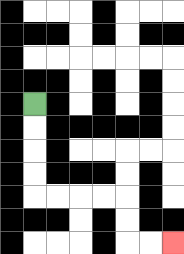{'start': '[1, 4]', 'end': '[7, 10]', 'path_directions': 'D,D,D,D,R,R,R,R,D,D,R,R', 'path_coordinates': '[[1, 4], [1, 5], [1, 6], [1, 7], [1, 8], [2, 8], [3, 8], [4, 8], [5, 8], [5, 9], [5, 10], [6, 10], [7, 10]]'}